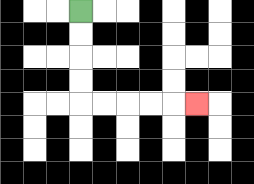{'start': '[3, 0]', 'end': '[8, 4]', 'path_directions': 'D,D,D,D,R,R,R,R,R', 'path_coordinates': '[[3, 0], [3, 1], [3, 2], [3, 3], [3, 4], [4, 4], [5, 4], [6, 4], [7, 4], [8, 4]]'}